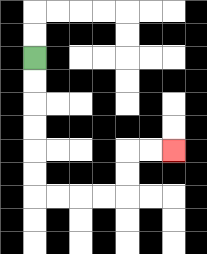{'start': '[1, 2]', 'end': '[7, 6]', 'path_directions': 'D,D,D,D,D,D,R,R,R,R,U,U,R,R', 'path_coordinates': '[[1, 2], [1, 3], [1, 4], [1, 5], [1, 6], [1, 7], [1, 8], [2, 8], [3, 8], [4, 8], [5, 8], [5, 7], [5, 6], [6, 6], [7, 6]]'}